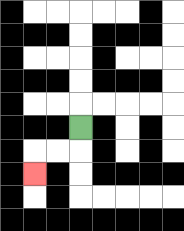{'start': '[3, 5]', 'end': '[1, 7]', 'path_directions': 'D,L,L,D', 'path_coordinates': '[[3, 5], [3, 6], [2, 6], [1, 6], [1, 7]]'}